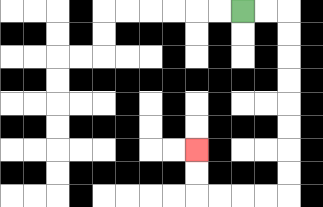{'start': '[10, 0]', 'end': '[8, 6]', 'path_directions': 'R,R,D,D,D,D,D,D,D,D,L,L,L,L,U,U', 'path_coordinates': '[[10, 0], [11, 0], [12, 0], [12, 1], [12, 2], [12, 3], [12, 4], [12, 5], [12, 6], [12, 7], [12, 8], [11, 8], [10, 8], [9, 8], [8, 8], [8, 7], [8, 6]]'}